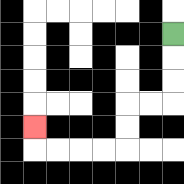{'start': '[7, 1]', 'end': '[1, 5]', 'path_directions': 'D,D,D,L,L,D,D,L,L,L,L,U', 'path_coordinates': '[[7, 1], [7, 2], [7, 3], [7, 4], [6, 4], [5, 4], [5, 5], [5, 6], [4, 6], [3, 6], [2, 6], [1, 6], [1, 5]]'}